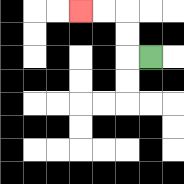{'start': '[6, 2]', 'end': '[3, 0]', 'path_directions': 'L,U,U,L,L', 'path_coordinates': '[[6, 2], [5, 2], [5, 1], [5, 0], [4, 0], [3, 0]]'}